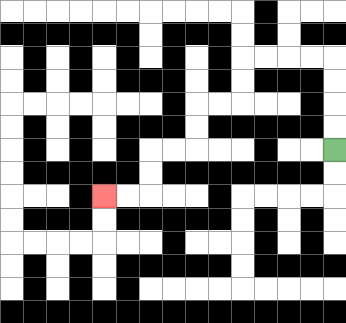{'start': '[14, 6]', 'end': '[4, 8]', 'path_directions': 'U,U,U,U,L,L,L,L,D,D,L,L,D,D,L,L,D,D,L,L', 'path_coordinates': '[[14, 6], [14, 5], [14, 4], [14, 3], [14, 2], [13, 2], [12, 2], [11, 2], [10, 2], [10, 3], [10, 4], [9, 4], [8, 4], [8, 5], [8, 6], [7, 6], [6, 6], [6, 7], [6, 8], [5, 8], [4, 8]]'}